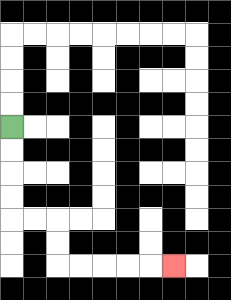{'start': '[0, 5]', 'end': '[7, 11]', 'path_directions': 'D,D,D,D,R,R,D,D,R,R,R,R,R', 'path_coordinates': '[[0, 5], [0, 6], [0, 7], [0, 8], [0, 9], [1, 9], [2, 9], [2, 10], [2, 11], [3, 11], [4, 11], [5, 11], [6, 11], [7, 11]]'}